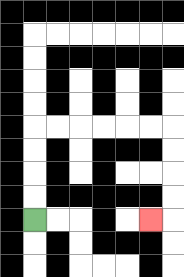{'start': '[1, 9]', 'end': '[6, 9]', 'path_directions': 'U,U,U,U,R,R,R,R,R,R,D,D,D,D,L', 'path_coordinates': '[[1, 9], [1, 8], [1, 7], [1, 6], [1, 5], [2, 5], [3, 5], [4, 5], [5, 5], [6, 5], [7, 5], [7, 6], [7, 7], [7, 8], [7, 9], [6, 9]]'}